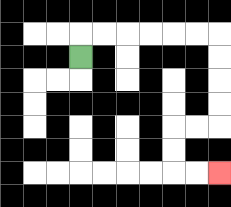{'start': '[3, 2]', 'end': '[9, 7]', 'path_directions': 'U,R,R,R,R,R,R,D,D,D,D,L,L,D,D,R,R', 'path_coordinates': '[[3, 2], [3, 1], [4, 1], [5, 1], [6, 1], [7, 1], [8, 1], [9, 1], [9, 2], [9, 3], [9, 4], [9, 5], [8, 5], [7, 5], [7, 6], [7, 7], [8, 7], [9, 7]]'}